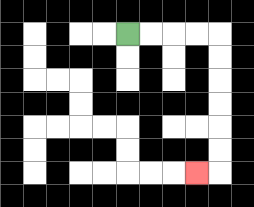{'start': '[5, 1]', 'end': '[8, 7]', 'path_directions': 'R,R,R,R,D,D,D,D,D,D,L', 'path_coordinates': '[[5, 1], [6, 1], [7, 1], [8, 1], [9, 1], [9, 2], [9, 3], [9, 4], [9, 5], [9, 6], [9, 7], [8, 7]]'}